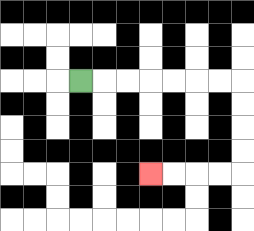{'start': '[3, 3]', 'end': '[6, 7]', 'path_directions': 'R,R,R,R,R,R,R,D,D,D,D,L,L,L,L', 'path_coordinates': '[[3, 3], [4, 3], [5, 3], [6, 3], [7, 3], [8, 3], [9, 3], [10, 3], [10, 4], [10, 5], [10, 6], [10, 7], [9, 7], [8, 7], [7, 7], [6, 7]]'}